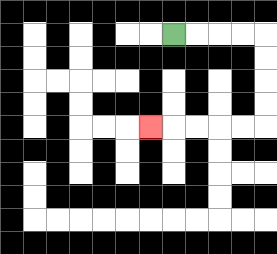{'start': '[7, 1]', 'end': '[6, 5]', 'path_directions': 'R,R,R,R,D,D,D,D,L,L,L,L,L', 'path_coordinates': '[[7, 1], [8, 1], [9, 1], [10, 1], [11, 1], [11, 2], [11, 3], [11, 4], [11, 5], [10, 5], [9, 5], [8, 5], [7, 5], [6, 5]]'}